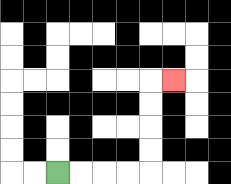{'start': '[2, 7]', 'end': '[7, 3]', 'path_directions': 'R,R,R,R,U,U,U,U,R', 'path_coordinates': '[[2, 7], [3, 7], [4, 7], [5, 7], [6, 7], [6, 6], [6, 5], [6, 4], [6, 3], [7, 3]]'}